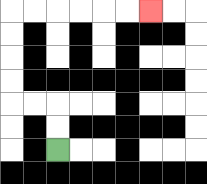{'start': '[2, 6]', 'end': '[6, 0]', 'path_directions': 'U,U,L,L,U,U,U,U,R,R,R,R,R,R', 'path_coordinates': '[[2, 6], [2, 5], [2, 4], [1, 4], [0, 4], [0, 3], [0, 2], [0, 1], [0, 0], [1, 0], [2, 0], [3, 0], [4, 0], [5, 0], [6, 0]]'}